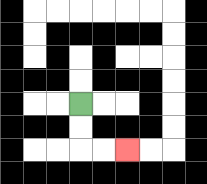{'start': '[3, 4]', 'end': '[5, 6]', 'path_directions': 'D,D,R,R', 'path_coordinates': '[[3, 4], [3, 5], [3, 6], [4, 6], [5, 6]]'}